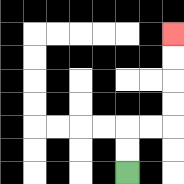{'start': '[5, 7]', 'end': '[7, 1]', 'path_directions': 'U,U,R,R,U,U,U,U', 'path_coordinates': '[[5, 7], [5, 6], [5, 5], [6, 5], [7, 5], [7, 4], [7, 3], [7, 2], [7, 1]]'}